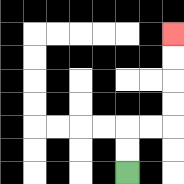{'start': '[5, 7]', 'end': '[7, 1]', 'path_directions': 'U,U,R,R,U,U,U,U', 'path_coordinates': '[[5, 7], [5, 6], [5, 5], [6, 5], [7, 5], [7, 4], [7, 3], [7, 2], [7, 1]]'}